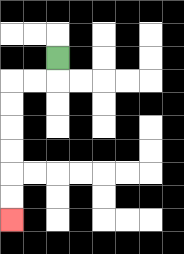{'start': '[2, 2]', 'end': '[0, 9]', 'path_directions': 'D,L,L,D,D,D,D,D,D', 'path_coordinates': '[[2, 2], [2, 3], [1, 3], [0, 3], [0, 4], [0, 5], [0, 6], [0, 7], [0, 8], [0, 9]]'}